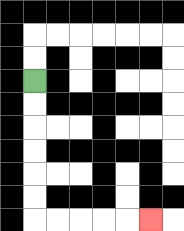{'start': '[1, 3]', 'end': '[6, 9]', 'path_directions': 'D,D,D,D,D,D,R,R,R,R,R', 'path_coordinates': '[[1, 3], [1, 4], [1, 5], [1, 6], [1, 7], [1, 8], [1, 9], [2, 9], [3, 9], [4, 9], [5, 9], [6, 9]]'}